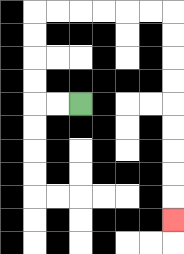{'start': '[3, 4]', 'end': '[7, 9]', 'path_directions': 'L,L,U,U,U,U,R,R,R,R,R,R,D,D,D,D,D,D,D,D,D', 'path_coordinates': '[[3, 4], [2, 4], [1, 4], [1, 3], [1, 2], [1, 1], [1, 0], [2, 0], [3, 0], [4, 0], [5, 0], [6, 0], [7, 0], [7, 1], [7, 2], [7, 3], [7, 4], [7, 5], [7, 6], [7, 7], [7, 8], [7, 9]]'}